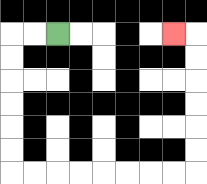{'start': '[2, 1]', 'end': '[7, 1]', 'path_directions': 'L,L,D,D,D,D,D,D,R,R,R,R,R,R,R,R,U,U,U,U,U,U,L', 'path_coordinates': '[[2, 1], [1, 1], [0, 1], [0, 2], [0, 3], [0, 4], [0, 5], [0, 6], [0, 7], [1, 7], [2, 7], [3, 7], [4, 7], [5, 7], [6, 7], [7, 7], [8, 7], [8, 6], [8, 5], [8, 4], [8, 3], [8, 2], [8, 1], [7, 1]]'}